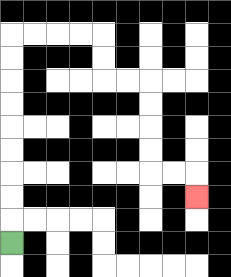{'start': '[0, 10]', 'end': '[8, 8]', 'path_directions': 'U,U,U,U,U,U,U,U,U,R,R,R,R,D,D,R,R,D,D,D,D,R,R,D', 'path_coordinates': '[[0, 10], [0, 9], [0, 8], [0, 7], [0, 6], [0, 5], [0, 4], [0, 3], [0, 2], [0, 1], [1, 1], [2, 1], [3, 1], [4, 1], [4, 2], [4, 3], [5, 3], [6, 3], [6, 4], [6, 5], [6, 6], [6, 7], [7, 7], [8, 7], [8, 8]]'}